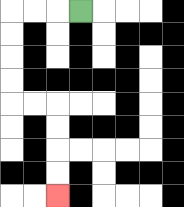{'start': '[3, 0]', 'end': '[2, 8]', 'path_directions': 'L,L,L,D,D,D,D,R,R,D,D,D,D', 'path_coordinates': '[[3, 0], [2, 0], [1, 0], [0, 0], [0, 1], [0, 2], [0, 3], [0, 4], [1, 4], [2, 4], [2, 5], [2, 6], [2, 7], [2, 8]]'}